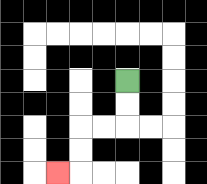{'start': '[5, 3]', 'end': '[2, 7]', 'path_directions': 'D,D,L,L,D,D,L', 'path_coordinates': '[[5, 3], [5, 4], [5, 5], [4, 5], [3, 5], [3, 6], [3, 7], [2, 7]]'}